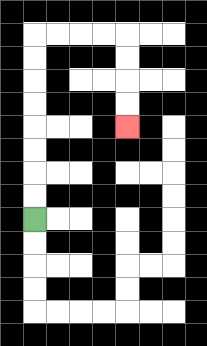{'start': '[1, 9]', 'end': '[5, 5]', 'path_directions': 'U,U,U,U,U,U,U,U,R,R,R,R,D,D,D,D', 'path_coordinates': '[[1, 9], [1, 8], [1, 7], [1, 6], [1, 5], [1, 4], [1, 3], [1, 2], [1, 1], [2, 1], [3, 1], [4, 1], [5, 1], [5, 2], [5, 3], [5, 4], [5, 5]]'}